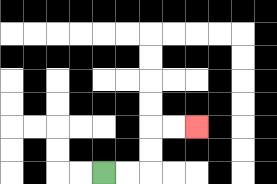{'start': '[4, 7]', 'end': '[8, 5]', 'path_directions': 'R,R,U,U,R,R', 'path_coordinates': '[[4, 7], [5, 7], [6, 7], [6, 6], [6, 5], [7, 5], [8, 5]]'}